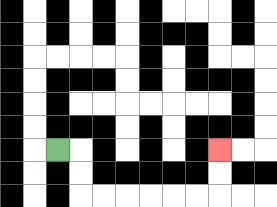{'start': '[2, 6]', 'end': '[9, 6]', 'path_directions': 'R,D,D,R,R,R,R,R,R,U,U', 'path_coordinates': '[[2, 6], [3, 6], [3, 7], [3, 8], [4, 8], [5, 8], [6, 8], [7, 8], [8, 8], [9, 8], [9, 7], [9, 6]]'}